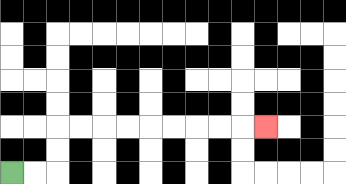{'start': '[0, 7]', 'end': '[11, 5]', 'path_directions': 'R,R,U,U,R,R,R,R,R,R,R,R,R', 'path_coordinates': '[[0, 7], [1, 7], [2, 7], [2, 6], [2, 5], [3, 5], [4, 5], [5, 5], [6, 5], [7, 5], [8, 5], [9, 5], [10, 5], [11, 5]]'}